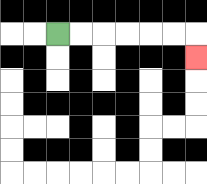{'start': '[2, 1]', 'end': '[8, 2]', 'path_directions': 'R,R,R,R,R,R,D', 'path_coordinates': '[[2, 1], [3, 1], [4, 1], [5, 1], [6, 1], [7, 1], [8, 1], [8, 2]]'}